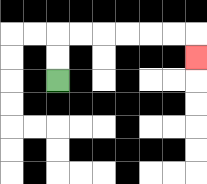{'start': '[2, 3]', 'end': '[8, 2]', 'path_directions': 'U,U,R,R,R,R,R,R,D', 'path_coordinates': '[[2, 3], [2, 2], [2, 1], [3, 1], [4, 1], [5, 1], [6, 1], [7, 1], [8, 1], [8, 2]]'}